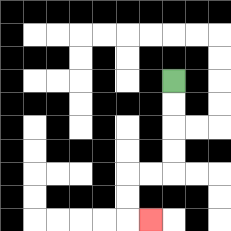{'start': '[7, 3]', 'end': '[6, 9]', 'path_directions': 'D,D,D,D,L,L,D,D,R', 'path_coordinates': '[[7, 3], [7, 4], [7, 5], [7, 6], [7, 7], [6, 7], [5, 7], [5, 8], [5, 9], [6, 9]]'}